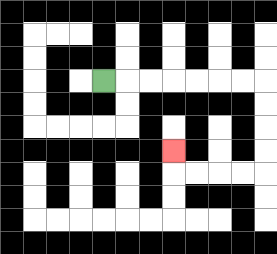{'start': '[4, 3]', 'end': '[7, 6]', 'path_directions': 'R,R,R,R,R,R,R,D,D,D,D,L,L,L,L,U', 'path_coordinates': '[[4, 3], [5, 3], [6, 3], [7, 3], [8, 3], [9, 3], [10, 3], [11, 3], [11, 4], [11, 5], [11, 6], [11, 7], [10, 7], [9, 7], [8, 7], [7, 7], [7, 6]]'}